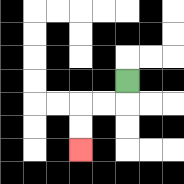{'start': '[5, 3]', 'end': '[3, 6]', 'path_directions': 'D,L,L,D,D', 'path_coordinates': '[[5, 3], [5, 4], [4, 4], [3, 4], [3, 5], [3, 6]]'}